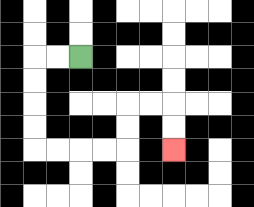{'start': '[3, 2]', 'end': '[7, 6]', 'path_directions': 'L,L,D,D,D,D,R,R,R,R,U,U,R,R,D,D', 'path_coordinates': '[[3, 2], [2, 2], [1, 2], [1, 3], [1, 4], [1, 5], [1, 6], [2, 6], [3, 6], [4, 6], [5, 6], [5, 5], [5, 4], [6, 4], [7, 4], [7, 5], [7, 6]]'}